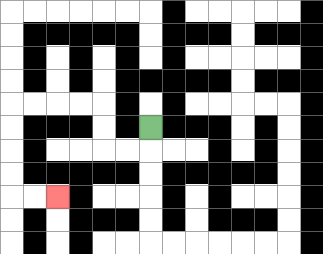{'start': '[6, 5]', 'end': '[2, 8]', 'path_directions': 'D,L,L,U,U,L,L,L,L,D,D,D,D,R,R', 'path_coordinates': '[[6, 5], [6, 6], [5, 6], [4, 6], [4, 5], [4, 4], [3, 4], [2, 4], [1, 4], [0, 4], [0, 5], [0, 6], [0, 7], [0, 8], [1, 8], [2, 8]]'}